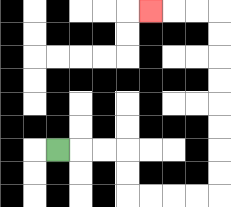{'start': '[2, 6]', 'end': '[6, 0]', 'path_directions': 'R,R,R,D,D,R,R,R,R,U,U,U,U,U,U,U,U,L,L,L', 'path_coordinates': '[[2, 6], [3, 6], [4, 6], [5, 6], [5, 7], [5, 8], [6, 8], [7, 8], [8, 8], [9, 8], [9, 7], [9, 6], [9, 5], [9, 4], [9, 3], [9, 2], [9, 1], [9, 0], [8, 0], [7, 0], [6, 0]]'}